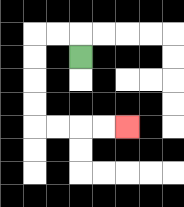{'start': '[3, 2]', 'end': '[5, 5]', 'path_directions': 'U,L,L,D,D,D,D,R,R,R,R', 'path_coordinates': '[[3, 2], [3, 1], [2, 1], [1, 1], [1, 2], [1, 3], [1, 4], [1, 5], [2, 5], [3, 5], [4, 5], [5, 5]]'}